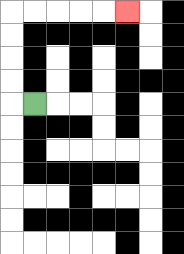{'start': '[1, 4]', 'end': '[5, 0]', 'path_directions': 'L,U,U,U,U,R,R,R,R,R', 'path_coordinates': '[[1, 4], [0, 4], [0, 3], [0, 2], [0, 1], [0, 0], [1, 0], [2, 0], [3, 0], [4, 0], [5, 0]]'}